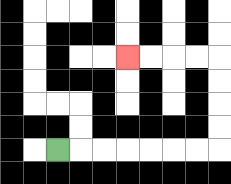{'start': '[2, 6]', 'end': '[5, 2]', 'path_directions': 'R,R,R,R,R,R,R,U,U,U,U,L,L,L,L', 'path_coordinates': '[[2, 6], [3, 6], [4, 6], [5, 6], [6, 6], [7, 6], [8, 6], [9, 6], [9, 5], [9, 4], [9, 3], [9, 2], [8, 2], [7, 2], [6, 2], [5, 2]]'}